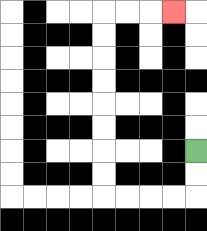{'start': '[8, 6]', 'end': '[7, 0]', 'path_directions': 'D,D,L,L,L,L,U,U,U,U,U,U,U,U,R,R,R', 'path_coordinates': '[[8, 6], [8, 7], [8, 8], [7, 8], [6, 8], [5, 8], [4, 8], [4, 7], [4, 6], [4, 5], [4, 4], [4, 3], [4, 2], [4, 1], [4, 0], [5, 0], [6, 0], [7, 0]]'}